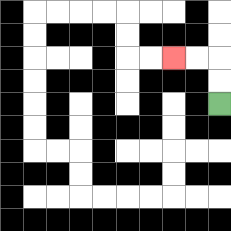{'start': '[9, 4]', 'end': '[7, 2]', 'path_directions': 'U,U,L,L', 'path_coordinates': '[[9, 4], [9, 3], [9, 2], [8, 2], [7, 2]]'}